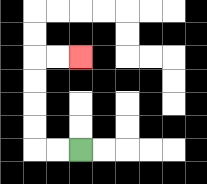{'start': '[3, 6]', 'end': '[3, 2]', 'path_directions': 'L,L,U,U,U,U,R,R', 'path_coordinates': '[[3, 6], [2, 6], [1, 6], [1, 5], [1, 4], [1, 3], [1, 2], [2, 2], [3, 2]]'}